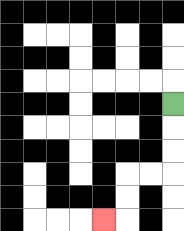{'start': '[7, 4]', 'end': '[4, 9]', 'path_directions': 'D,D,D,L,L,D,D,L', 'path_coordinates': '[[7, 4], [7, 5], [7, 6], [7, 7], [6, 7], [5, 7], [5, 8], [5, 9], [4, 9]]'}